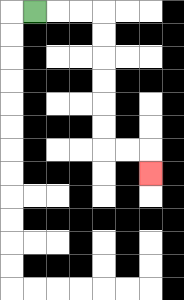{'start': '[1, 0]', 'end': '[6, 7]', 'path_directions': 'R,R,R,D,D,D,D,D,D,R,R,D', 'path_coordinates': '[[1, 0], [2, 0], [3, 0], [4, 0], [4, 1], [4, 2], [4, 3], [4, 4], [4, 5], [4, 6], [5, 6], [6, 6], [6, 7]]'}